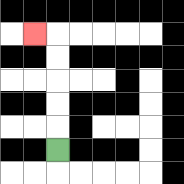{'start': '[2, 6]', 'end': '[1, 1]', 'path_directions': 'U,U,U,U,U,L', 'path_coordinates': '[[2, 6], [2, 5], [2, 4], [2, 3], [2, 2], [2, 1], [1, 1]]'}